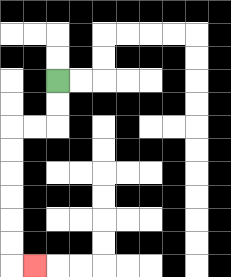{'start': '[2, 3]', 'end': '[1, 11]', 'path_directions': 'D,D,L,L,D,D,D,D,D,D,R', 'path_coordinates': '[[2, 3], [2, 4], [2, 5], [1, 5], [0, 5], [0, 6], [0, 7], [0, 8], [0, 9], [0, 10], [0, 11], [1, 11]]'}